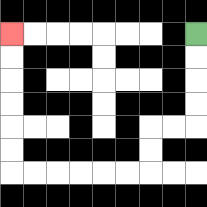{'start': '[8, 1]', 'end': '[0, 1]', 'path_directions': 'D,D,D,D,L,L,D,D,L,L,L,L,L,L,U,U,U,U,U,U', 'path_coordinates': '[[8, 1], [8, 2], [8, 3], [8, 4], [8, 5], [7, 5], [6, 5], [6, 6], [6, 7], [5, 7], [4, 7], [3, 7], [2, 7], [1, 7], [0, 7], [0, 6], [0, 5], [0, 4], [0, 3], [0, 2], [0, 1]]'}